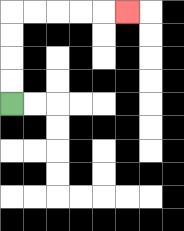{'start': '[0, 4]', 'end': '[5, 0]', 'path_directions': 'U,U,U,U,R,R,R,R,R', 'path_coordinates': '[[0, 4], [0, 3], [0, 2], [0, 1], [0, 0], [1, 0], [2, 0], [3, 0], [4, 0], [5, 0]]'}